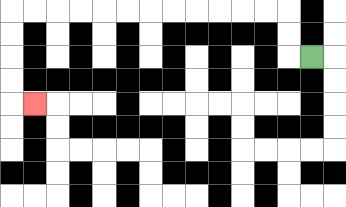{'start': '[13, 2]', 'end': '[1, 4]', 'path_directions': 'L,U,U,L,L,L,L,L,L,L,L,L,L,L,L,D,D,D,D,R', 'path_coordinates': '[[13, 2], [12, 2], [12, 1], [12, 0], [11, 0], [10, 0], [9, 0], [8, 0], [7, 0], [6, 0], [5, 0], [4, 0], [3, 0], [2, 0], [1, 0], [0, 0], [0, 1], [0, 2], [0, 3], [0, 4], [1, 4]]'}